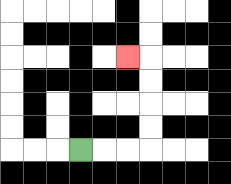{'start': '[3, 6]', 'end': '[5, 2]', 'path_directions': 'R,R,R,U,U,U,U,L', 'path_coordinates': '[[3, 6], [4, 6], [5, 6], [6, 6], [6, 5], [6, 4], [6, 3], [6, 2], [5, 2]]'}